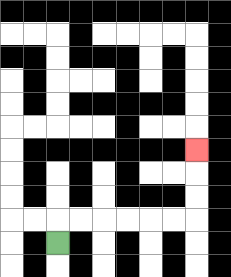{'start': '[2, 10]', 'end': '[8, 6]', 'path_directions': 'U,R,R,R,R,R,R,U,U,U', 'path_coordinates': '[[2, 10], [2, 9], [3, 9], [4, 9], [5, 9], [6, 9], [7, 9], [8, 9], [8, 8], [8, 7], [8, 6]]'}